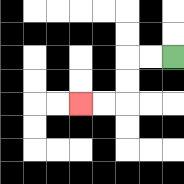{'start': '[7, 2]', 'end': '[3, 4]', 'path_directions': 'L,L,D,D,L,L', 'path_coordinates': '[[7, 2], [6, 2], [5, 2], [5, 3], [5, 4], [4, 4], [3, 4]]'}